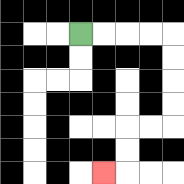{'start': '[3, 1]', 'end': '[4, 7]', 'path_directions': 'R,R,R,R,D,D,D,D,L,L,D,D,L', 'path_coordinates': '[[3, 1], [4, 1], [5, 1], [6, 1], [7, 1], [7, 2], [7, 3], [7, 4], [7, 5], [6, 5], [5, 5], [5, 6], [5, 7], [4, 7]]'}